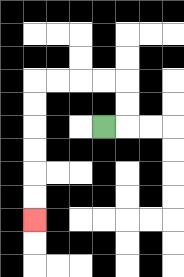{'start': '[4, 5]', 'end': '[1, 9]', 'path_directions': 'R,U,U,L,L,L,L,D,D,D,D,D,D', 'path_coordinates': '[[4, 5], [5, 5], [5, 4], [5, 3], [4, 3], [3, 3], [2, 3], [1, 3], [1, 4], [1, 5], [1, 6], [1, 7], [1, 8], [1, 9]]'}